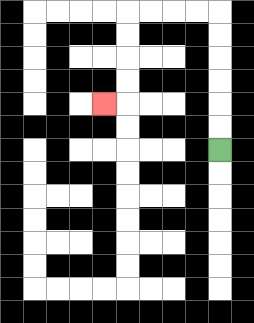{'start': '[9, 6]', 'end': '[4, 4]', 'path_directions': 'U,U,U,U,U,U,L,L,L,L,D,D,D,D,L', 'path_coordinates': '[[9, 6], [9, 5], [9, 4], [9, 3], [9, 2], [9, 1], [9, 0], [8, 0], [7, 0], [6, 0], [5, 0], [5, 1], [5, 2], [5, 3], [5, 4], [4, 4]]'}